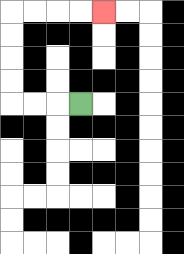{'start': '[3, 4]', 'end': '[4, 0]', 'path_directions': 'L,L,L,U,U,U,U,R,R,R,R', 'path_coordinates': '[[3, 4], [2, 4], [1, 4], [0, 4], [0, 3], [0, 2], [0, 1], [0, 0], [1, 0], [2, 0], [3, 0], [4, 0]]'}